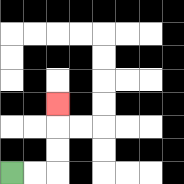{'start': '[0, 7]', 'end': '[2, 4]', 'path_directions': 'R,R,U,U,U', 'path_coordinates': '[[0, 7], [1, 7], [2, 7], [2, 6], [2, 5], [2, 4]]'}